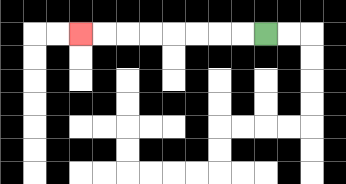{'start': '[11, 1]', 'end': '[3, 1]', 'path_directions': 'L,L,L,L,L,L,L,L', 'path_coordinates': '[[11, 1], [10, 1], [9, 1], [8, 1], [7, 1], [6, 1], [5, 1], [4, 1], [3, 1]]'}